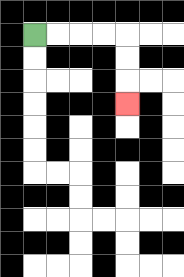{'start': '[1, 1]', 'end': '[5, 4]', 'path_directions': 'R,R,R,R,D,D,D', 'path_coordinates': '[[1, 1], [2, 1], [3, 1], [4, 1], [5, 1], [5, 2], [5, 3], [5, 4]]'}